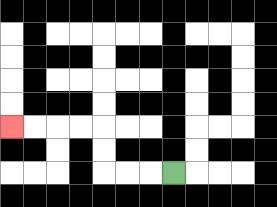{'start': '[7, 7]', 'end': '[0, 5]', 'path_directions': 'L,L,L,U,U,L,L,L,L', 'path_coordinates': '[[7, 7], [6, 7], [5, 7], [4, 7], [4, 6], [4, 5], [3, 5], [2, 5], [1, 5], [0, 5]]'}